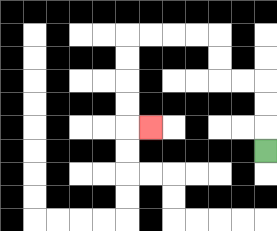{'start': '[11, 6]', 'end': '[6, 5]', 'path_directions': 'U,U,U,L,L,U,U,L,L,L,L,D,D,D,D,R', 'path_coordinates': '[[11, 6], [11, 5], [11, 4], [11, 3], [10, 3], [9, 3], [9, 2], [9, 1], [8, 1], [7, 1], [6, 1], [5, 1], [5, 2], [5, 3], [5, 4], [5, 5], [6, 5]]'}